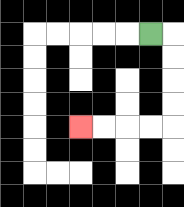{'start': '[6, 1]', 'end': '[3, 5]', 'path_directions': 'R,D,D,D,D,L,L,L,L', 'path_coordinates': '[[6, 1], [7, 1], [7, 2], [7, 3], [7, 4], [7, 5], [6, 5], [5, 5], [4, 5], [3, 5]]'}